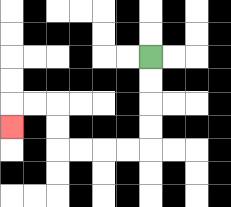{'start': '[6, 2]', 'end': '[0, 5]', 'path_directions': 'D,D,D,D,L,L,L,L,U,U,L,L,D', 'path_coordinates': '[[6, 2], [6, 3], [6, 4], [6, 5], [6, 6], [5, 6], [4, 6], [3, 6], [2, 6], [2, 5], [2, 4], [1, 4], [0, 4], [0, 5]]'}